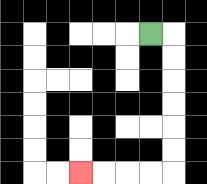{'start': '[6, 1]', 'end': '[3, 7]', 'path_directions': 'R,D,D,D,D,D,D,L,L,L,L', 'path_coordinates': '[[6, 1], [7, 1], [7, 2], [7, 3], [7, 4], [7, 5], [7, 6], [7, 7], [6, 7], [5, 7], [4, 7], [3, 7]]'}